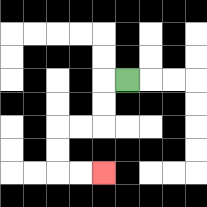{'start': '[5, 3]', 'end': '[4, 7]', 'path_directions': 'L,D,D,L,L,D,D,R,R', 'path_coordinates': '[[5, 3], [4, 3], [4, 4], [4, 5], [3, 5], [2, 5], [2, 6], [2, 7], [3, 7], [4, 7]]'}